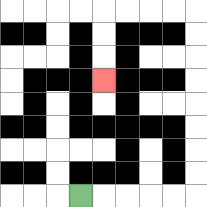{'start': '[3, 8]', 'end': '[4, 3]', 'path_directions': 'R,R,R,R,R,U,U,U,U,U,U,U,U,L,L,L,L,D,D,D', 'path_coordinates': '[[3, 8], [4, 8], [5, 8], [6, 8], [7, 8], [8, 8], [8, 7], [8, 6], [8, 5], [8, 4], [8, 3], [8, 2], [8, 1], [8, 0], [7, 0], [6, 0], [5, 0], [4, 0], [4, 1], [4, 2], [4, 3]]'}